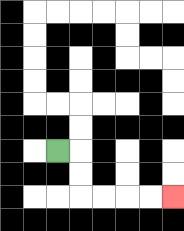{'start': '[2, 6]', 'end': '[7, 8]', 'path_directions': 'R,D,D,R,R,R,R', 'path_coordinates': '[[2, 6], [3, 6], [3, 7], [3, 8], [4, 8], [5, 8], [6, 8], [7, 8]]'}